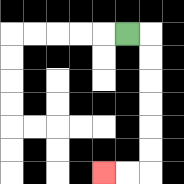{'start': '[5, 1]', 'end': '[4, 7]', 'path_directions': 'R,D,D,D,D,D,D,L,L', 'path_coordinates': '[[5, 1], [6, 1], [6, 2], [6, 3], [6, 4], [6, 5], [6, 6], [6, 7], [5, 7], [4, 7]]'}